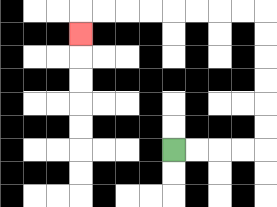{'start': '[7, 6]', 'end': '[3, 1]', 'path_directions': 'R,R,R,R,U,U,U,U,U,U,L,L,L,L,L,L,L,L,D', 'path_coordinates': '[[7, 6], [8, 6], [9, 6], [10, 6], [11, 6], [11, 5], [11, 4], [11, 3], [11, 2], [11, 1], [11, 0], [10, 0], [9, 0], [8, 0], [7, 0], [6, 0], [5, 0], [4, 0], [3, 0], [3, 1]]'}